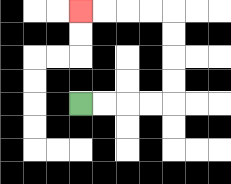{'start': '[3, 4]', 'end': '[3, 0]', 'path_directions': 'R,R,R,R,U,U,U,U,L,L,L,L', 'path_coordinates': '[[3, 4], [4, 4], [5, 4], [6, 4], [7, 4], [7, 3], [7, 2], [7, 1], [7, 0], [6, 0], [5, 0], [4, 0], [3, 0]]'}